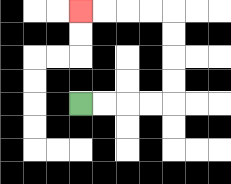{'start': '[3, 4]', 'end': '[3, 0]', 'path_directions': 'R,R,R,R,U,U,U,U,L,L,L,L', 'path_coordinates': '[[3, 4], [4, 4], [5, 4], [6, 4], [7, 4], [7, 3], [7, 2], [7, 1], [7, 0], [6, 0], [5, 0], [4, 0], [3, 0]]'}